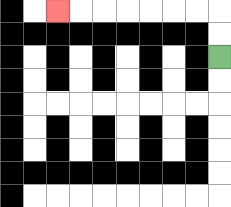{'start': '[9, 2]', 'end': '[2, 0]', 'path_directions': 'U,U,L,L,L,L,L,L,L', 'path_coordinates': '[[9, 2], [9, 1], [9, 0], [8, 0], [7, 0], [6, 0], [5, 0], [4, 0], [3, 0], [2, 0]]'}